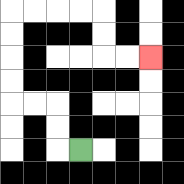{'start': '[3, 6]', 'end': '[6, 2]', 'path_directions': 'L,U,U,L,L,U,U,U,U,R,R,R,R,D,D,R,R', 'path_coordinates': '[[3, 6], [2, 6], [2, 5], [2, 4], [1, 4], [0, 4], [0, 3], [0, 2], [0, 1], [0, 0], [1, 0], [2, 0], [3, 0], [4, 0], [4, 1], [4, 2], [5, 2], [6, 2]]'}